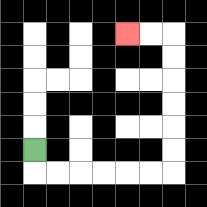{'start': '[1, 6]', 'end': '[5, 1]', 'path_directions': 'D,R,R,R,R,R,R,U,U,U,U,U,U,L,L', 'path_coordinates': '[[1, 6], [1, 7], [2, 7], [3, 7], [4, 7], [5, 7], [6, 7], [7, 7], [7, 6], [7, 5], [7, 4], [7, 3], [7, 2], [7, 1], [6, 1], [5, 1]]'}